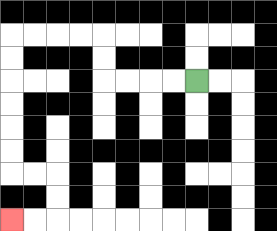{'start': '[8, 3]', 'end': '[0, 9]', 'path_directions': 'L,L,L,L,U,U,L,L,L,L,D,D,D,D,D,D,R,R,D,D,L,L', 'path_coordinates': '[[8, 3], [7, 3], [6, 3], [5, 3], [4, 3], [4, 2], [4, 1], [3, 1], [2, 1], [1, 1], [0, 1], [0, 2], [0, 3], [0, 4], [0, 5], [0, 6], [0, 7], [1, 7], [2, 7], [2, 8], [2, 9], [1, 9], [0, 9]]'}